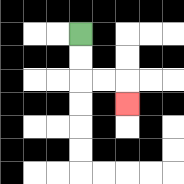{'start': '[3, 1]', 'end': '[5, 4]', 'path_directions': 'D,D,R,R,D', 'path_coordinates': '[[3, 1], [3, 2], [3, 3], [4, 3], [5, 3], [5, 4]]'}